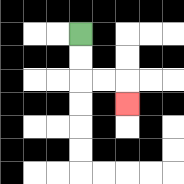{'start': '[3, 1]', 'end': '[5, 4]', 'path_directions': 'D,D,R,R,D', 'path_coordinates': '[[3, 1], [3, 2], [3, 3], [4, 3], [5, 3], [5, 4]]'}